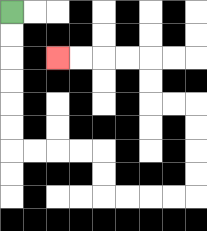{'start': '[0, 0]', 'end': '[2, 2]', 'path_directions': 'D,D,D,D,D,D,R,R,R,R,D,D,R,R,R,R,U,U,U,U,L,L,U,U,L,L,L,L', 'path_coordinates': '[[0, 0], [0, 1], [0, 2], [0, 3], [0, 4], [0, 5], [0, 6], [1, 6], [2, 6], [3, 6], [4, 6], [4, 7], [4, 8], [5, 8], [6, 8], [7, 8], [8, 8], [8, 7], [8, 6], [8, 5], [8, 4], [7, 4], [6, 4], [6, 3], [6, 2], [5, 2], [4, 2], [3, 2], [2, 2]]'}